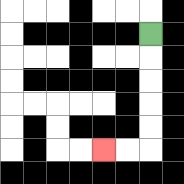{'start': '[6, 1]', 'end': '[4, 6]', 'path_directions': 'D,D,D,D,D,L,L', 'path_coordinates': '[[6, 1], [6, 2], [6, 3], [6, 4], [6, 5], [6, 6], [5, 6], [4, 6]]'}